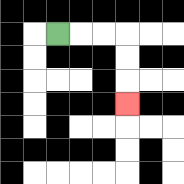{'start': '[2, 1]', 'end': '[5, 4]', 'path_directions': 'R,R,R,D,D,D', 'path_coordinates': '[[2, 1], [3, 1], [4, 1], [5, 1], [5, 2], [5, 3], [5, 4]]'}